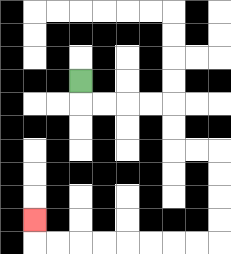{'start': '[3, 3]', 'end': '[1, 9]', 'path_directions': 'D,R,R,R,R,D,D,R,R,D,D,D,D,L,L,L,L,L,L,L,L,U', 'path_coordinates': '[[3, 3], [3, 4], [4, 4], [5, 4], [6, 4], [7, 4], [7, 5], [7, 6], [8, 6], [9, 6], [9, 7], [9, 8], [9, 9], [9, 10], [8, 10], [7, 10], [6, 10], [5, 10], [4, 10], [3, 10], [2, 10], [1, 10], [1, 9]]'}